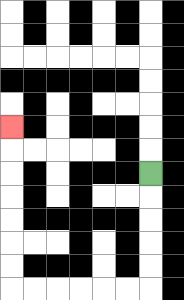{'start': '[6, 7]', 'end': '[0, 5]', 'path_directions': 'D,D,D,D,D,L,L,L,L,L,L,U,U,U,U,U,U,U', 'path_coordinates': '[[6, 7], [6, 8], [6, 9], [6, 10], [6, 11], [6, 12], [5, 12], [4, 12], [3, 12], [2, 12], [1, 12], [0, 12], [0, 11], [0, 10], [0, 9], [0, 8], [0, 7], [0, 6], [0, 5]]'}